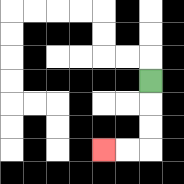{'start': '[6, 3]', 'end': '[4, 6]', 'path_directions': 'D,D,D,L,L', 'path_coordinates': '[[6, 3], [6, 4], [6, 5], [6, 6], [5, 6], [4, 6]]'}